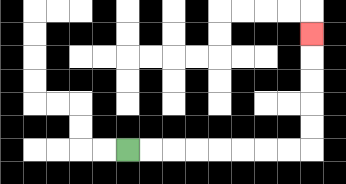{'start': '[5, 6]', 'end': '[13, 1]', 'path_directions': 'R,R,R,R,R,R,R,R,U,U,U,U,U', 'path_coordinates': '[[5, 6], [6, 6], [7, 6], [8, 6], [9, 6], [10, 6], [11, 6], [12, 6], [13, 6], [13, 5], [13, 4], [13, 3], [13, 2], [13, 1]]'}